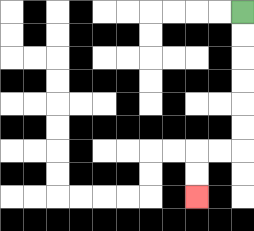{'start': '[10, 0]', 'end': '[8, 8]', 'path_directions': 'D,D,D,D,D,D,L,L,D,D', 'path_coordinates': '[[10, 0], [10, 1], [10, 2], [10, 3], [10, 4], [10, 5], [10, 6], [9, 6], [8, 6], [8, 7], [8, 8]]'}